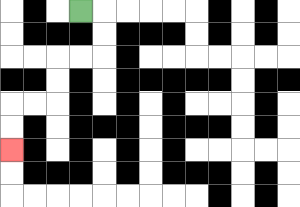{'start': '[3, 0]', 'end': '[0, 6]', 'path_directions': 'R,D,D,L,L,D,D,L,L,D,D', 'path_coordinates': '[[3, 0], [4, 0], [4, 1], [4, 2], [3, 2], [2, 2], [2, 3], [2, 4], [1, 4], [0, 4], [0, 5], [0, 6]]'}